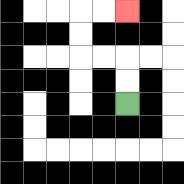{'start': '[5, 4]', 'end': '[5, 0]', 'path_directions': 'U,U,L,L,U,U,R,R', 'path_coordinates': '[[5, 4], [5, 3], [5, 2], [4, 2], [3, 2], [3, 1], [3, 0], [4, 0], [5, 0]]'}